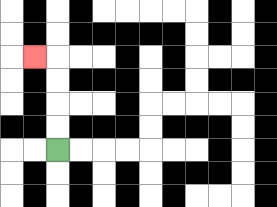{'start': '[2, 6]', 'end': '[1, 2]', 'path_directions': 'U,U,U,U,L', 'path_coordinates': '[[2, 6], [2, 5], [2, 4], [2, 3], [2, 2], [1, 2]]'}